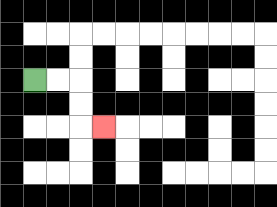{'start': '[1, 3]', 'end': '[4, 5]', 'path_directions': 'R,R,D,D,R', 'path_coordinates': '[[1, 3], [2, 3], [3, 3], [3, 4], [3, 5], [4, 5]]'}